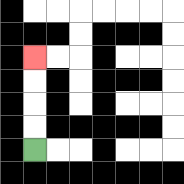{'start': '[1, 6]', 'end': '[1, 2]', 'path_directions': 'U,U,U,U', 'path_coordinates': '[[1, 6], [1, 5], [1, 4], [1, 3], [1, 2]]'}